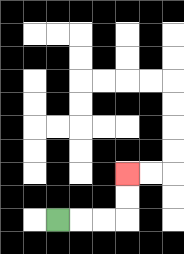{'start': '[2, 9]', 'end': '[5, 7]', 'path_directions': 'R,R,R,U,U', 'path_coordinates': '[[2, 9], [3, 9], [4, 9], [5, 9], [5, 8], [5, 7]]'}